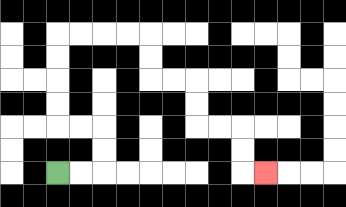{'start': '[2, 7]', 'end': '[11, 7]', 'path_directions': 'R,R,U,U,L,L,U,U,U,U,R,R,R,R,D,D,R,R,D,D,R,R,D,D,R', 'path_coordinates': '[[2, 7], [3, 7], [4, 7], [4, 6], [4, 5], [3, 5], [2, 5], [2, 4], [2, 3], [2, 2], [2, 1], [3, 1], [4, 1], [5, 1], [6, 1], [6, 2], [6, 3], [7, 3], [8, 3], [8, 4], [8, 5], [9, 5], [10, 5], [10, 6], [10, 7], [11, 7]]'}